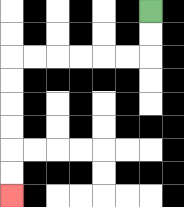{'start': '[6, 0]', 'end': '[0, 8]', 'path_directions': 'D,D,L,L,L,L,L,L,D,D,D,D,D,D', 'path_coordinates': '[[6, 0], [6, 1], [6, 2], [5, 2], [4, 2], [3, 2], [2, 2], [1, 2], [0, 2], [0, 3], [0, 4], [0, 5], [0, 6], [0, 7], [0, 8]]'}